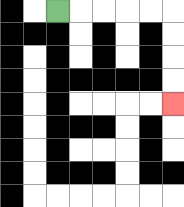{'start': '[2, 0]', 'end': '[7, 4]', 'path_directions': 'R,R,R,R,R,D,D,D,D', 'path_coordinates': '[[2, 0], [3, 0], [4, 0], [5, 0], [6, 0], [7, 0], [7, 1], [7, 2], [7, 3], [7, 4]]'}